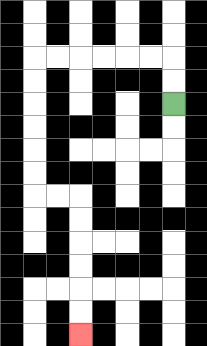{'start': '[7, 4]', 'end': '[3, 14]', 'path_directions': 'U,U,L,L,L,L,L,L,D,D,D,D,D,D,R,R,D,D,D,D,D,D', 'path_coordinates': '[[7, 4], [7, 3], [7, 2], [6, 2], [5, 2], [4, 2], [3, 2], [2, 2], [1, 2], [1, 3], [1, 4], [1, 5], [1, 6], [1, 7], [1, 8], [2, 8], [3, 8], [3, 9], [3, 10], [3, 11], [3, 12], [3, 13], [3, 14]]'}